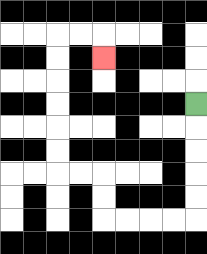{'start': '[8, 4]', 'end': '[4, 2]', 'path_directions': 'D,D,D,D,D,L,L,L,L,U,U,L,L,U,U,U,U,U,U,R,R,D', 'path_coordinates': '[[8, 4], [8, 5], [8, 6], [8, 7], [8, 8], [8, 9], [7, 9], [6, 9], [5, 9], [4, 9], [4, 8], [4, 7], [3, 7], [2, 7], [2, 6], [2, 5], [2, 4], [2, 3], [2, 2], [2, 1], [3, 1], [4, 1], [4, 2]]'}